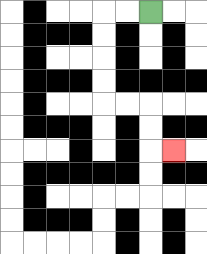{'start': '[6, 0]', 'end': '[7, 6]', 'path_directions': 'L,L,D,D,D,D,R,R,D,D,R', 'path_coordinates': '[[6, 0], [5, 0], [4, 0], [4, 1], [4, 2], [4, 3], [4, 4], [5, 4], [6, 4], [6, 5], [6, 6], [7, 6]]'}